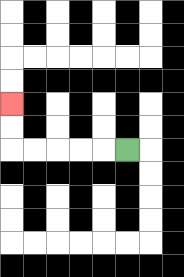{'start': '[5, 6]', 'end': '[0, 4]', 'path_directions': 'L,L,L,L,L,U,U', 'path_coordinates': '[[5, 6], [4, 6], [3, 6], [2, 6], [1, 6], [0, 6], [0, 5], [0, 4]]'}